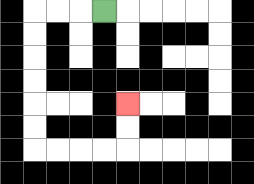{'start': '[4, 0]', 'end': '[5, 4]', 'path_directions': 'L,L,L,D,D,D,D,D,D,R,R,R,R,U,U', 'path_coordinates': '[[4, 0], [3, 0], [2, 0], [1, 0], [1, 1], [1, 2], [1, 3], [1, 4], [1, 5], [1, 6], [2, 6], [3, 6], [4, 6], [5, 6], [5, 5], [5, 4]]'}